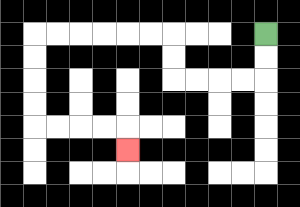{'start': '[11, 1]', 'end': '[5, 6]', 'path_directions': 'D,D,L,L,L,L,U,U,L,L,L,L,L,L,D,D,D,D,R,R,R,R,D', 'path_coordinates': '[[11, 1], [11, 2], [11, 3], [10, 3], [9, 3], [8, 3], [7, 3], [7, 2], [7, 1], [6, 1], [5, 1], [4, 1], [3, 1], [2, 1], [1, 1], [1, 2], [1, 3], [1, 4], [1, 5], [2, 5], [3, 5], [4, 5], [5, 5], [5, 6]]'}